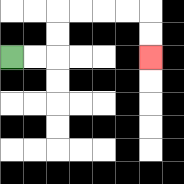{'start': '[0, 2]', 'end': '[6, 2]', 'path_directions': 'R,R,U,U,R,R,R,R,D,D', 'path_coordinates': '[[0, 2], [1, 2], [2, 2], [2, 1], [2, 0], [3, 0], [4, 0], [5, 0], [6, 0], [6, 1], [6, 2]]'}